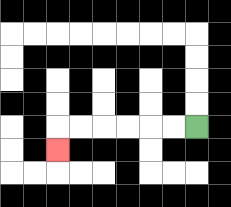{'start': '[8, 5]', 'end': '[2, 6]', 'path_directions': 'L,L,L,L,L,L,D', 'path_coordinates': '[[8, 5], [7, 5], [6, 5], [5, 5], [4, 5], [3, 5], [2, 5], [2, 6]]'}